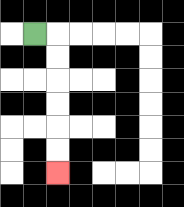{'start': '[1, 1]', 'end': '[2, 7]', 'path_directions': 'R,D,D,D,D,D,D', 'path_coordinates': '[[1, 1], [2, 1], [2, 2], [2, 3], [2, 4], [2, 5], [2, 6], [2, 7]]'}